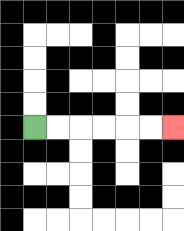{'start': '[1, 5]', 'end': '[7, 5]', 'path_directions': 'R,R,R,R,R,R', 'path_coordinates': '[[1, 5], [2, 5], [3, 5], [4, 5], [5, 5], [6, 5], [7, 5]]'}